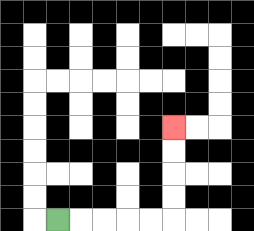{'start': '[2, 9]', 'end': '[7, 5]', 'path_directions': 'R,R,R,R,R,U,U,U,U', 'path_coordinates': '[[2, 9], [3, 9], [4, 9], [5, 9], [6, 9], [7, 9], [7, 8], [7, 7], [7, 6], [7, 5]]'}